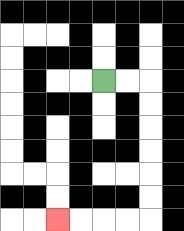{'start': '[4, 3]', 'end': '[2, 9]', 'path_directions': 'R,R,D,D,D,D,D,D,L,L,L,L', 'path_coordinates': '[[4, 3], [5, 3], [6, 3], [6, 4], [6, 5], [6, 6], [6, 7], [6, 8], [6, 9], [5, 9], [4, 9], [3, 9], [2, 9]]'}